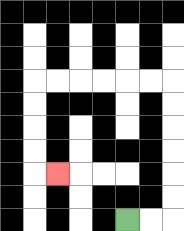{'start': '[5, 9]', 'end': '[2, 7]', 'path_directions': 'R,R,U,U,U,U,U,U,L,L,L,L,L,L,D,D,D,D,R', 'path_coordinates': '[[5, 9], [6, 9], [7, 9], [7, 8], [7, 7], [7, 6], [7, 5], [7, 4], [7, 3], [6, 3], [5, 3], [4, 3], [3, 3], [2, 3], [1, 3], [1, 4], [1, 5], [1, 6], [1, 7], [2, 7]]'}